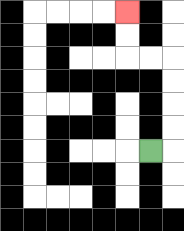{'start': '[6, 6]', 'end': '[5, 0]', 'path_directions': 'R,U,U,U,U,L,L,U,U', 'path_coordinates': '[[6, 6], [7, 6], [7, 5], [7, 4], [7, 3], [7, 2], [6, 2], [5, 2], [5, 1], [5, 0]]'}